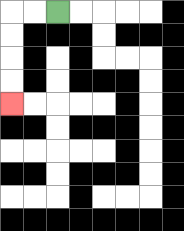{'start': '[2, 0]', 'end': '[0, 4]', 'path_directions': 'L,L,D,D,D,D', 'path_coordinates': '[[2, 0], [1, 0], [0, 0], [0, 1], [0, 2], [0, 3], [0, 4]]'}